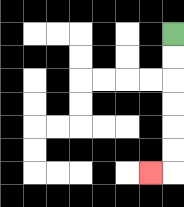{'start': '[7, 1]', 'end': '[6, 7]', 'path_directions': 'D,D,D,D,D,D,L', 'path_coordinates': '[[7, 1], [7, 2], [7, 3], [7, 4], [7, 5], [7, 6], [7, 7], [6, 7]]'}